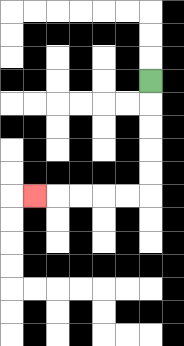{'start': '[6, 3]', 'end': '[1, 8]', 'path_directions': 'D,D,D,D,D,L,L,L,L,L', 'path_coordinates': '[[6, 3], [6, 4], [6, 5], [6, 6], [6, 7], [6, 8], [5, 8], [4, 8], [3, 8], [2, 8], [1, 8]]'}